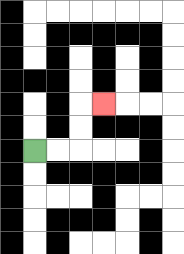{'start': '[1, 6]', 'end': '[4, 4]', 'path_directions': 'R,R,U,U,R', 'path_coordinates': '[[1, 6], [2, 6], [3, 6], [3, 5], [3, 4], [4, 4]]'}